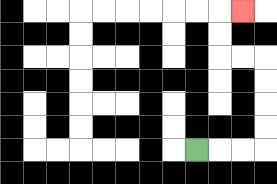{'start': '[8, 6]', 'end': '[10, 0]', 'path_directions': 'R,R,R,U,U,U,U,L,L,U,U,R', 'path_coordinates': '[[8, 6], [9, 6], [10, 6], [11, 6], [11, 5], [11, 4], [11, 3], [11, 2], [10, 2], [9, 2], [9, 1], [9, 0], [10, 0]]'}